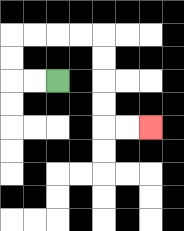{'start': '[2, 3]', 'end': '[6, 5]', 'path_directions': 'L,L,U,U,R,R,R,R,D,D,D,D,R,R', 'path_coordinates': '[[2, 3], [1, 3], [0, 3], [0, 2], [0, 1], [1, 1], [2, 1], [3, 1], [4, 1], [4, 2], [4, 3], [4, 4], [4, 5], [5, 5], [6, 5]]'}